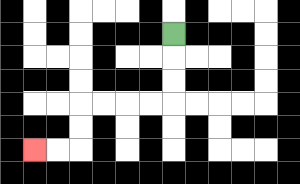{'start': '[7, 1]', 'end': '[1, 6]', 'path_directions': 'D,D,D,L,L,L,L,D,D,L,L', 'path_coordinates': '[[7, 1], [7, 2], [7, 3], [7, 4], [6, 4], [5, 4], [4, 4], [3, 4], [3, 5], [3, 6], [2, 6], [1, 6]]'}